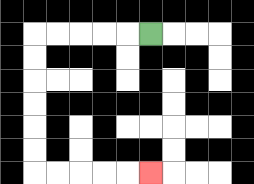{'start': '[6, 1]', 'end': '[6, 7]', 'path_directions': 'L,L,L,L,L,D,D,D,D,D,D,R,R,R,R,R', 'path_coordinates': '[[6, 1], [5, 1], [4, 1], [3, 1], [2, 1], [1, 1], [1, 2], [1, 3], [1, 4], [1, 5], [1, 6], [1, 7], [2, 7], [3, 7], [4, 7], [5, 7], [6, 7]]'}